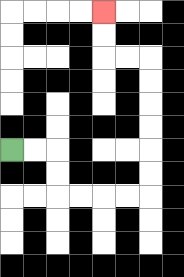{'start': '[0, 6]', 'end': '[4, 0]', 'path_directions': 'R,R,D,D,R,R,R,R,U,U,U,U,U,U,L,L,U,U', 'path_coordinates': '[[0, 6], [1, 6], [2, 6], [2, 7], [2, 8], [3, 8], [4, 8], [5, 8], [6, 8], [6, 7], [6, 6], [6, 5], [6, 4], [6, 3], [6, 2], [5, 2], [4, 2], [4, 1], [4, 0]]'}